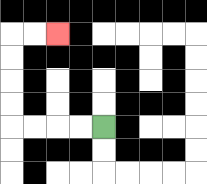{'start': '[4, 5]', 'end': '[2, 1]', 'path_directions': 'L,L,L,L,U,U,U,U,R,R', 'path_coordinates': '[[4, 5], [3, 5], [2, 5], [1, 5], [0, 5], [0, 4], [0, 3], [0, 2], [0, 1], [1, 1], [2, 1]]'}